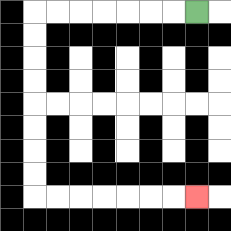{'start': '[8, 0]', 'end': '[8, 8]', 'path_directions': 'L,L,L,L,L,L,L,D,D,D,D,D,D,D,D,R,R,R,R,R,R,R', 'path_coordinates': '[[8, 0], [7, 0], [6, 0], [5, 0], [4, 0], [3, 0], [2, 0], [1, 0], [1, 1], [1, 2], [1, 3], [1, 4], [1, 5], [1, 6], [1, 7], [1, 8], [2, 8], [3, 8], [4, 8], [5, 8], [6, 8], [7, 8], [8, 8]]'}